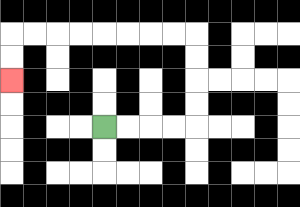{'start': '[4, 5]', 'end': '[0, 3]', 'path_directions': 'R,R,R,R,U,U,U,U,L,L,L,L,L,L,L,L,D,D', 'path_coordinates': '[[4, 5], [5, 5], [6, 5], [7, 5], [8, 5], [8, 4], [8, 3], [8, 2], [8, 1], [7, 1], [6, 1], [5, 1], [4, 1], [3, 1], [2, 1], [1, 1], [0, 1], [0, 2], [0, 3]]'}